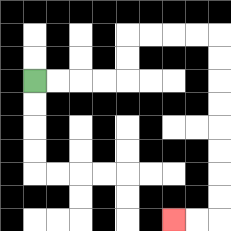{'start': '[1, 3]', 'end': '[7, 9]', 'path_directions': 'R,R,R,R,U,U,R,R,R,R,D,D,D,D,D,D,D,D,L,L', 'path_coordinates': '[[1, 3], [2, 3], [3, 3], [4, 3], [5, 3], [5, 2], [5, 1], [6, 1], [7, 1], [8, 1], [9, 1], [9, 2], [9, 3], [9, 4], [9, 5], [9, 6], [9, 7], [9, 8], [9, 9], [8, 9], [7, 9]]'}